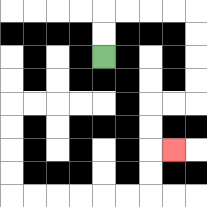{'start': '[4, 2]', 'end': '[7, 6]', 'path_directions': 'U,U,R,R,R,R,D,D,D,D,L,L,D,D,R', 'path_coordinates': '[[4, 2], [4, 1], [4, 0], [5, 0], [6, 0], [7, 0], [8, 0], [8, 1], [8, 2], [8, 3], [8, 4], [7, 4], [6, 4], [6, 5], [6, 6], [7, 6]]'}